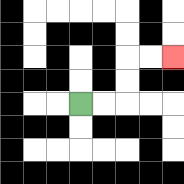{'start': '[3, 4]', 'end': '[7, 2]', 'path_directions': 'R,R,U,U,R,R', 'path_coordinates': '[[3, 4], [4, 4], [5, 4], [5, 3], [5, 2], [6, 2], [7, 2]]'}